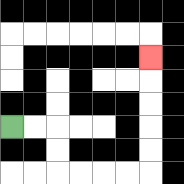{'start': '[0, 5]', 'end': '[6, 2]', 'path_directions': 'R,R,D,D,R,R,R,R,U,U,U,U,U', 'path_coordinates': '[[0, 5], [1, 5], [2, 5], [2, 6], [2, 7], [3, 7], [4, 7], [5, 7], [6, 7], [6, 6], [6, 5], [6, 4], [6, 3], [6, 2]]'}